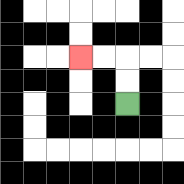{'start': '[5, 4]', 'end': '[3, 2]', 'path_directions': 'U,U,L,L', 'path_coordinates': '[[5, 4], [5, 3], [5, 2], [4, 2], [3, 2]]'}